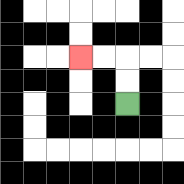{'start': '[5, 4]', 'end': '[3, 2]', 'path_directions': 'U,U,L,L', 'path_coordinates': '[[5, 4], [5, 3], [5, 2], [4, 2], [3, 2]]'}